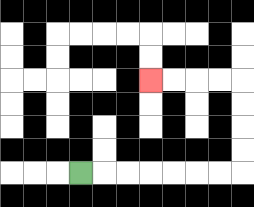{'start': '[3, 7]', 'end': '[6, 3]', 'path_directions': 'R,R,R,R,R,R,R,U,U,U,U,L,L,L,L', 'path_coordinates': '[[3, 7], [4, 7], [5, 7], [6, 7], [7, 7], [8, 7], [9, 7], [10, 7], [10, 6], [10, 5], [10, 4], [10, 3], [9, 3], [8, 3], [7, 3], [6, 3]]'}